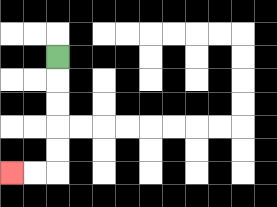{'start': '[2, 2]', 'end': '[0, 7]', 'path_directions': 'D,D,D,D,D,L,L', 'path_coordinates': '[[2, 2], [2, 3], [2, 4], [2, 5], [2, 6], [2, 7], [1, 7], [0, 7]]'}